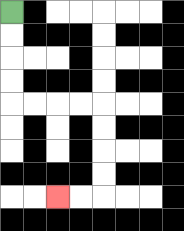{'start': '[0, 0]', 'end': '[2, 8]', 'path_directions': 'D,D,D,D,R,R,R,R,D,D,D,D,L,L', 'path_coordinates': '[[0, 0], [0, 1], [0, 2], [0, 3], [0, 4], [1, 4], [2, 4], [3, 4], [4, 4], [4, 5], [4, 6], [4, 7], [4, 8], [3, 8], [2, 8]]'}